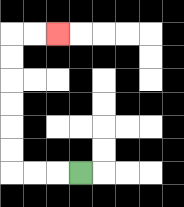{'start': '[3, 7]', 'end': '[2, 1]', 'path_directions': 'L,L,L,U,U,U,U,U,U,R,R', 'path_coordinates': '[[3, 7], [2, 7], [1, 7], [0, 7], [0, 6], [0, 5], [0, 4], [0, 3], [0, 2], [0, 1], [1, 1], [2, 1]]'}